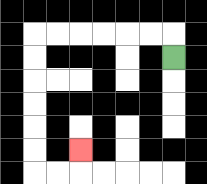{'start': '[7, 2]', 'end': '[3, 6]', 'path_directions': 'U,L,L,L,L,L,L,D,D,D,D,D,D,R,R,U', 'path_coordinates': '[[7, 2], [7, 1], [6, 1], [5, 1], [4, 1], [3, 1], [2, 1], [1, 1], [1, 2], [1, 3], [1, 4], [1, 5], [1, 6], [1, 7], [2, 7], [3, 7], [3, 6]]'}